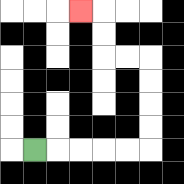{'start': '[1, 6]', 'end': '[3, 0]', 'path_directions': 'R,R,R,R,R,U,U,U,U,L,L,U,U,L', 'path_coordinates': '[[1, 6], [2, 6], [3, 6], [4, 6], [5, 6], [6, 6], [6, 5], [6, 4], [6, 3], [6, 2], [5, 2], [4, 2], [4, 1], [4, 0], [3, 0]]'}